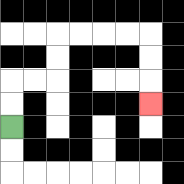{'start': '[0, 5]', 'end': '[6, 4]', 'path_directions': 'U,U,R,R,U,U,R,R,R,R,D,D,D', 'path_coordinates': '[[0, 5], [0, 4], [0, 3], [1, 3], [2, 3], [2, 2], [2, 1], [3, 1], [4, 1], [5, 1], [6, 1], [6, 2], [6, 3], [6, 4]]'}